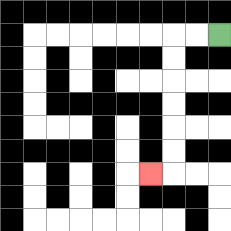{'start': '[9, 1]', 'end': '[6, 7]', 'path_directions': 'L,L,D,D,D,D,D,D,L', 'path_coordinates': '[[9, 1], [8, 1], [7, 1], [7, 2], [7, 3], [7, 4], [7, 5], [7, 6], [7, 7], [6, 7]]'}